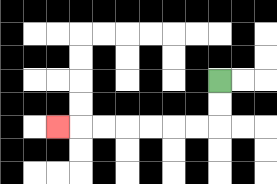{'start': '[9, 3]', 'end': '[2, 5]', 'path_directions': 'D,D,L,L,L,L,L,L,L', 'path_coordinates': '[[9, 3], [9, 4], [9, 5], [8, 5], [7, 5], [6, 5], [5, 5], [4, 5], [3, 5], [2, 5]]'}